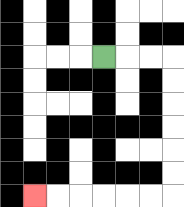{'start': '[4, 2]', 'end': '[1, 8]', 'path_directions': 'R,R,R,D,D,D,D,D,D,L,L,L,L,L,L', 'path_coordinates': '[[4, 2], [5, 2], [6, 2], [7, 2], [7, 3], [7, 4], [7, 5], [7, 6], [7, 7], [7, 8], [6, 8], [5, 8], [4, 8], [3, 8], [2, 8], [1, 8]]'}